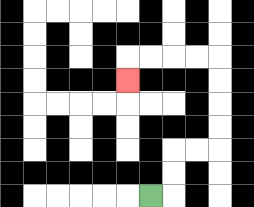{'start': '[6, 8]', 'end': '[5, 3]', 'path_directions': 'R,U,U,R,R,U,U,U,U,L,L,L,L,D', 'path_coordinates': '[[6, 8], [7, 8], [7, 7], [7, 6], [8, 6], [9, 6], [9, 5], [9, 4], [9, 3], [9, 2], [8, 2], [7, 2], [6, 2], [5, 2], [5, 3]]'}